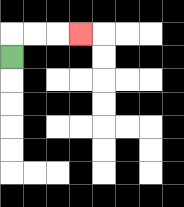{'start': '[0, 2]', 'end': '[3, 1]', 'path_directions': 'U,R,R,R', 'path_coordinates': '[[0, 2], [0, 1], [1, 1], [2, 1], [3, 1]]'}